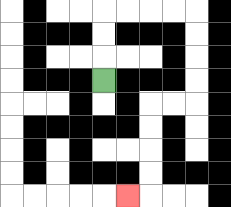{'start': '[4, 3]', 'end': '[5, 8]', 'path_directions': 'U,U,U,R,R,R,R,D,D,D,D,L,L,D,D,D,D,L', 'path_coordinates': '[[4, 3], [4, 2], [4, 1], [4, 0], [5, 0], [6, 0], [7, 0], [8, 0], [8, 1], [8, 2], [8, 3], [8, 4], [7, 4], [6, 4], [6, 5], [6, 6], [6, 7], [6, 8], [5, 8]]'}